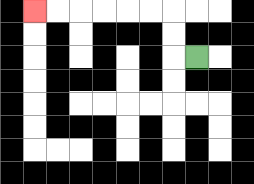{'start': '[8, 2]', 'end': '[1, 0]', 'path_directions': 'L,U,U,L,L,L,L,L,L', 'path_coordinates': '[[8, 2], [7, 2], [7, 1], [7, 0], [6, 0], [5, 0], [4, 0], [3, 0], [2, 0], [1, 0]]'}